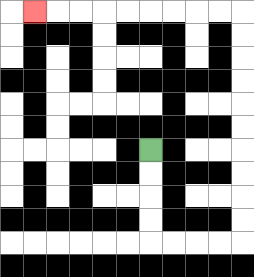{'start': '[6, 6]', 'end': '[1, 0]', 'path_directions': 'D,D,D,D,R,R,R,R,U,U,U,U,U,U,U,U,U,U,L,L,L,L,L,L,L,L,L', 'path_coordinates': '[[6, 6], [6, 7], [6, 8], [6, 9], [6, 10], [7, 10], [8, 10], [9, 10], [10, 10], [10, 9], [10, 8], [10, 7], [10, 6], [10, 5], [10, 4], [10, 3], [10, 2], [10, 1], [10, 0], [9, 0], [8, 0], [7, 0], [6, 0], [5, 0], [4, 0], [3, 0], [2, 0], [1, 0]]'}